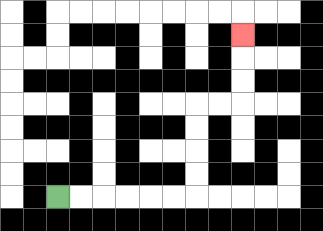{'start': '[2, 8]', 'end': '[10, 1]', 'path_directions': 'R,R,R,R,R,R,U,U,U,U,R,R,U,U,U', 'path_coordinates': '[[2, 8], [3, 8], [4, 8], [5, 8], [6, 8], [7, 8], [8, 8], [8, 7], [8, 6], [8, 5], [8, 4], [9, 4], [10, 4], [10, 3], [10, 2], [10, 1]]'}